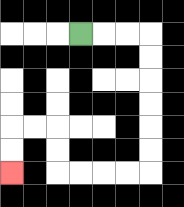{'start': '[3, 1]', 'end': '[0, 7]', 'path_directions': 'R,R,R,D,D,D,D,D,D,L,L,L,L,U,U,L,L,D,D', 'path_coordinates': '[[3, 1], [4, 1], [5, 1], [6, 1], [6, 2], [6, 3], [6, 4], [6, 5], [6, 6], [6, 7], [5, 7], [4, 7], [3, 7], [2, 7], [2, 6], [2, 5], [1, 5], [0, 5], [0, 6], [0, 7]]'}